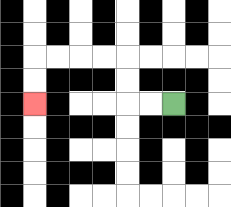{'start': '[7, 4]', 'end': '[1, 4]', 'path_directions': 'L,L,U,U,L,L,L,L,D,D', 'path_coordinates': '[[7, 4], [6, 4], [5, 4], [5, 3], [5, 2], [4, 2], [3, 2], [2, 2], [1, 2], [1, 3], [1, 4]]'}